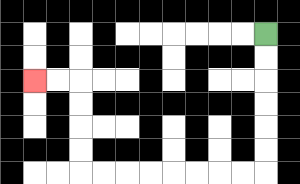{'start': '[11, 1]', 'end': '[1, 3]', 'path_directions': 'D,D,D,D,D,D,L,L,L,L,L,L,L,L,U,U,U,U,L,L', 'path_coordinates': '[[11, 1], [11, 2], [11, 3], [11, 4], [11, 5], [11, 6], [11, 7], [10, 7], [9, 7], [8, 7], [7, 7], [6, 7], [5, 7], [4, 7], [3, 7], [3, 6], [3, 5], [3, 4], [3, 3], [2, 3], [1, 3]]'}